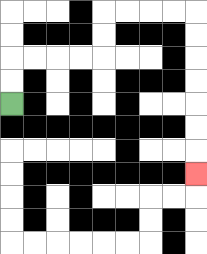{'start': '[0, 4]', 'end': '[8, 7]', 'path_directions': 'U,U,R,R,R,R,U,U,R,R,R,R,D,D,D,D,D,D,D', 'path_coordinates': '[[0, 4], [0, 3], [0, 2], [1, 2], [2, 2], [3, 2], [4, 2], [4, 1], [4, 0], [5, 0], [6, 0], [7, 0], [8, 0], [8, 1], [8, 2], [8, 3], [8, 4], [8, 5], [8, 6], [8, 7]]'}